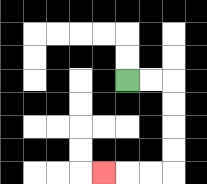{'start': '[5, 3]', 'end': '[4, 7]', 'path_directions': 'R,R,D,D,D,D,L,L,L', 'path_coordinates': '[[5, 3], [6, 3], [7, 3], [7, 4], [7, 5], [7, 6], [7, 7], [6, 7], [5, 7], [4, 7]]'}